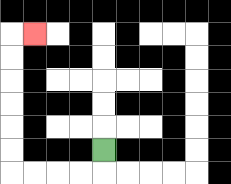{'start': '[4, 6]', 'end': '[1, 1]', 'path_directions': 'D,L,L,L,L,U,U,U,U,U,U,R', 'path_coordinates': '[[4, 6], [4, 7], [3, 7], [2, 7], [1, 7], [0, 7], [0, 6], [0, 5], [0, 4], [0, 3], [0, 2], [0, 1], [1, 1]]'}